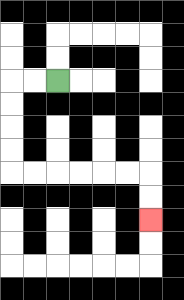{'start': '[2, 3]', 'end': '[6, 9]', 'path_directions': 'L,L,D,D,D,D,R,R,R,R,R,R,D,D', 'path_coordinates': '[[2, 3], [1, 3], [0, 3], [0, 4], [0, 5], [0, 6], [0, 7], [1, 7], [2, 7], [3, 7], [4, 7], [5, 7], [6, 7], [6, 8], [6, 9]]'}